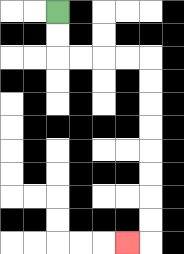{'start': '[2, 0]', 'end': '[5, 10]', 'path_directions': 'D,D,R,R,R,R,D,D,D,D,D,D,D,D,L', 'path_coordinates': '[[2, 0], [2, 1], [2, 2], [3, 2], [4, 2], [5, 2], [6, 2], [6, 3], [6, 4], [6, 5], [6, 6], [6, 7], [6, 8], [6, 9], [6, 10], [5, 10]]'}